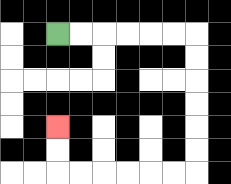{'start': '[2, 1]', 'end': '[2, 5]', 'path_directions': 'R,R,R,R,R,R,D,D,D,D,D,D,L,L,L,L,L,L,U,U', 'path_coordinates': '[[2, 1], [3, 1], [4, 1], [5, 1], [6, 1], [7, 1], [8, 1], [8, 2], [8, 3], [8, 4], [8, 5], [8, 6], [8, 7], [7, 7], [6, 7], [5, 7], [4, 7], [3, 7], [2, 7], [2, 6], [2, 5]]'}